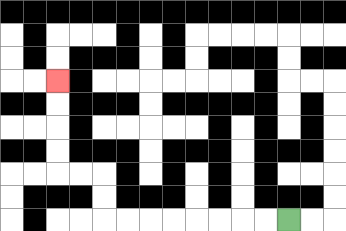{'start': '[12, 9]', 'end': '[2, 3]', 'path_directions': 'L,L,L,L,L,L,L,L,U,U,L,L,U,U,U,U', 'path_coordinates': '[[12, 9], [11, 9], [10, 9], [9, 9], [8, 9], [7, 9], [6, 9], [5, 9], [4, 9], [4, 8], [4, 7], [3, 7], [2, 7], [2, 6], [2, 5], [2, 4], [2, 3]]'}